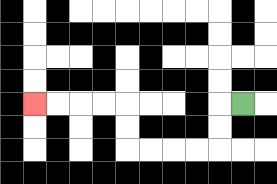{'start': '[10, 4]', 'end': '[1, 4]', 'path_directions': 'L,D,D,L,L,L,L,U,U,L,L,L,L', 'path_coordinates': '[[10, 4], [9, 4], [9, 5], [9, 6], [8, 6], [7, 6], [6, 6], [5, 6], [5, 5], [5, 4], [4, 4], [3, 4], [2, 4], [1, 4]]'}